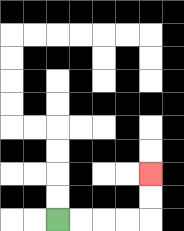{'start': '[2, 9]', 'end': '[6, 7]', 'path_directions': 'R,R,R,R,U,U', 'path_coordinates': '[[2, 9], [3, 9], [4, 9], [5, 9], [6, 9], [6, 8], [6, 7]]'}